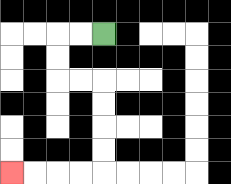{'start': '[4, 1]', 'end': '[0, 7]', 'path_directions': 'L,L,D,D,R,R,D,D,D,D,L,L,L,L', 'path_coordinates': '[[4, 1], [3, 1], [2, 1], [2, 2], [2, 3], [3, 3], [4, 3], [4, 4], [4, 5], [4, 6], [4, 7], [3, 7], [2, 7], [1, 7], [0, 7]]'}